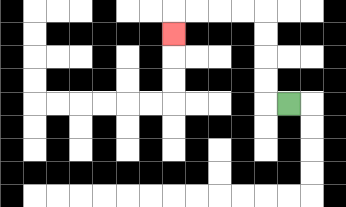{'start': '[12, 4]', 'end': '[7, 1]', 'path_directions': 'L,U,U,U,U,L,L,L,L,D', 'path_coordinates': '[[12, 4], [11, 4], [11, 3], [11, 2], [11, 1], [11, 0], [10, 0], [9, 0], [8, 0], [7, 0], [7, 1]]'}